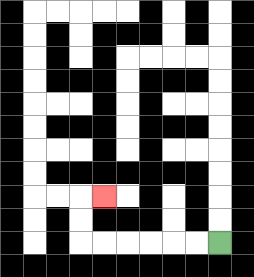{'start': '[9, 10]', 'end': '[4, 8]', 'path_directions': 'L,L,L,L,L,L,U,U,R', 'path_coordinates': '[[9, 10], [8, 10], [7, 10], [6, 10], [5, 10], [4, 10], [3, 10], [3, 9], [3, 8], [4, 8]]'}